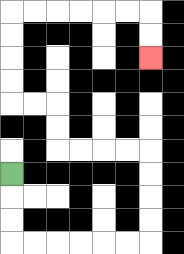{'start': '[0, 7]', 'end': '[6, 2]', 'path_directions': 'D,D,D,R,R,R,R,R,R,U,U,U,U,L,L,L,L,U,U,L,L,U,U,U,U,R,R,R,R,R,R,D,D', 'path_coordinates': '[[0, 7], [0, 8], [0, 9], [0, 10], [1, 10], [2, 10], [3, 10], [4, 10], [5, 10], [6, 10], [6, 9], [6, 8], [6, 7], [6, 6], [5, 6], [4, 6], [3, 6], [2, 6], [2, 5], [2, 4], [1, 4], [0, 4], [0, 3], [0, 2], [0, 1], [0, 0], [1, 0], [2, 0], [3, 0], [4, 0], [5, 0], [6, 0], [6, 1], [6, 2]]'}